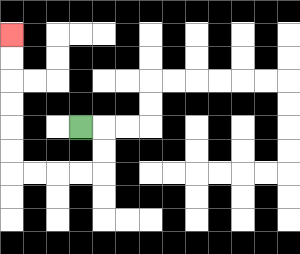{'start': '[3, 5]', 'end': '[0, 1]', 'path_directions': 'R,D,D,L,L,L,L,U,U,U,U,U,U', 'path_coordinates': '[[3, 5], [4, 5], [4, 6], [4, 7], [3, 7], [2, 7], [1, 7], [0, 7], [0, 6], [0, 5], [0, 4], [0, 3], [0, 2], [0, 1]]'}